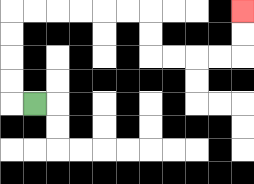{'start': '[1, 4]', 'end': '[10, 0]', 'path_directions': 'L,U,U,U,U,R,R,R,R,R,R,D,D,R,R,R,R,U,U', 'path_coordinates': '[[1, 4], [0, 4], [0, 3], [0, 2], [0, 1], [0, 0], [1, 0], [2, 0], [3, 0], [4, 0], [5, 0], [6, 0], [6, 1], [6, 2], [7, 2], [8, 2], [9, 2], [10, 2], [10, 1], [10, 0]]'}